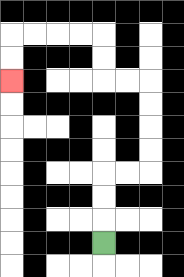{'start': '[4, 10]', 'end': '[0, 3]', 'path_directions': 'U,U,U,R,R,U,U,U,U,L,L,U,U,L,L,L,L,D,D', 'path_coordinates': '[[4, 10], [4, 9], [4, 8], [4, 7], [5, 7], [6, 7], [6, 6], [6, 5], [6, 4], [6, 3], [5, 3], [4, 3], [4, 2], [4, 1], [3, 1], [2, 1], [1, 1], [0, 1], [0, 2], [0, 3]]'}